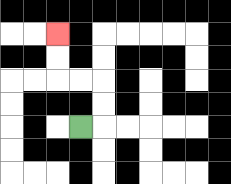{'start': '[3, 5]', 'end': '[2, 1]', 'path_directions': 'R,U,U,L,L,U,U', 'path_coordinates': '[[3, 5], [4, 5], [4, 4], [4, 3], [3, 3], [2, 3], [2, 2], [2, 1]]'}